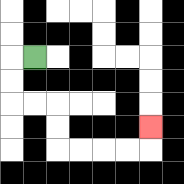{'start': '[1, 2]', 'end': '[6, 5]', 'path_directions': 'L,D,D,R,R,D,D,R,R,R,R,U', 'path_coordinates': '[[1, 2], [0, 2], [0, 3], [0, 4], [1, 4], [2, 4], [2, 5], [2, 6], [3, 6], [4, 6], [5, 6], [6, 6], [6, 5]]'}